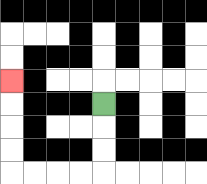{'start': '[4, 4]', 'end': '[0, 3]', 'path_directions': 'D,D,D,L,L,L,L,U,U,U,U', 'path_coordinates': '[[4, 4], [4, 5], [4, 6], [4, 7], [3, 7], [2, 7], [1, 7], [0, 7], [0, 6], [0, 5], [0, 4], [0, 3]]'}